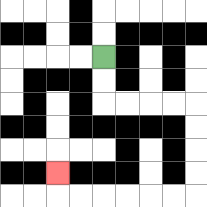{'start': '[4, 2]', 'end': '[2, 7]', 'path_directions': 'D,D,R,R,R,R,D,D,D,D,L,L,L,L,L,L,U', 'path_coordinates': '[[4, 2], [4, 3], [4, 4], [5, 4], [6, 4], [7, 4], [8, 4], [8, 5], [8, 6], [8, 7], [8, 8], [7, 8], [6, 8], [5, 8], [4, 8], [3, 8], [2, 8], [2, 7]]'}